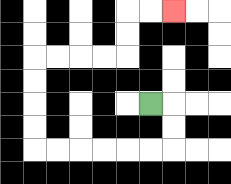{'start': '[6, 4]', 'end': '[7, 0]', 'path_directions': 'R,D,D,L,L,L,L,L,L,U,U,U,U,R,R,R,R,U,U,R,R', 'path_coordinates': '[[6, 4], [7, 4], [7, 5], [7, 6], [6, 6], [5, 6], [4, 6], [3, 6], [2, 6], [1, 6], [1, 5], [1, 4], [1, 3], [1, 2], [2, 2], [3, 2], [4, 2], [5, 2], [5, 1], [5, 0], [6, 0], [7, 0]]'}